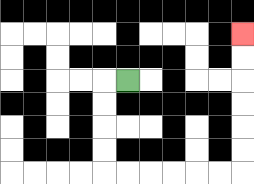{'start': '[5, 3]', 'end': '[10, 1]', 'path_directions': 'L,D,D,D,D,R,R,R,R,R,R,U,U,U,U,U,U', 'path_coordinates': '[[5, 3], [4, 3], [4, 4], [4, 5], [4, 6], [4, 7], [5, 7], [6, 7], [7, 7], [8, 7], [9, 7], [10, 7], [10, 6], [10, 5], [10, 4], [10, 3], [10, 2], [10, 1]]'}